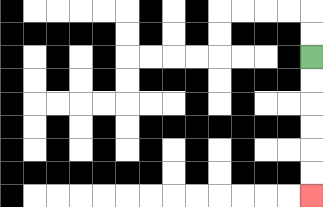{'start': '[13, 2]', 'end': '[13, 8]', 'path_directions': 'D,D,D,D,D,D', 'path_coordinates': '[[13, 2], [13, 3], [13, 4], [13, 5], [13, 6], [13, 7], [13, 8]]'}